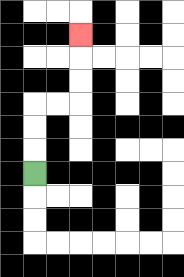{'start': '[1, 7]', 'end': '[3, 1]', 'path_directions': 'U,U,U,R,R,U,U,U', 'path_coordinates': '[[1, 7], [1, 6], [1, 5], [1, 4], [2, 4], [3, 4], [3, 3], [3, 2], [3, 1]]'}